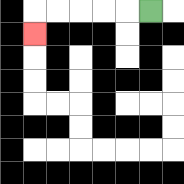{'start': '[6, 0]', 'end': '[1, 1]', 'path_directions': 'L,L,L,L,L,D', 'path_coordinates': '[[6, 0], [5, 0], [4, 0], [3, 0], [2, 0], [1, 0], [1, 1]]'}